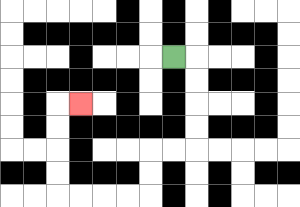{'start': '[7, 2]', 'end': '[3, 4]', 'path_directions': 'R,D,D,D,D,L,L,D,D,L,L,L,L,U,U,U,U,R', 'path_coordinates': '[[7, 2], [8, 2], [8, 3], [8, 4], [8, 5], [8, 6], [7, 6], [6, 6], [6, 7], [6, 8], [5, 8], [4, 8], [3, 8], [2, 8], [2, 7], [2, 6], [2, 5], [2, 4], [3, 4]]'}